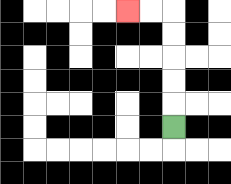{'start': '[7, 5]', 'end': '[5, 0]', 'path_directions': 'U,U,U,U,U,L,L', 'path_coordinates': '[[7, 5], [7, 4], [7, 3], [7, 2], [7, 1], [7, 0], [6, 0], [5, 0]]'}